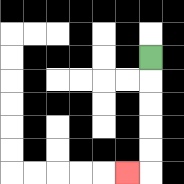{'start': '[6, 2]', 'end': '[5, 7]', 'path_directions': 'D,D,D,D,D,L', 'path_coordinates': '[[6, 2], [6, 3], [6, 4], [6, 5], [6, 6], [6, 7], [5, 7]]'}